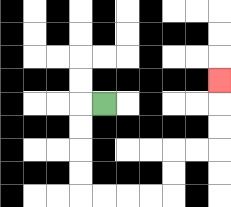{'start': '[4, 4]', 'end': '[9, 3]', 'path_directions': 'L,D,D,D,D,R,R,R,R,U,U,R,R,U,U,U', 'path_coordinates': '[[4, 4], [3, 4], [3, 5], [3, 6], [3, 7], [3, 8], [4, 8], [5, 8], [6, 8], [7, 8], [7, 7], [7, 6], [8, 6], [9, 6], [9, 5], [9, 4], [9, 3]]'}